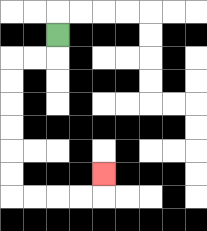{'start': '[2, 1]', 'end': '[4, 7]', 'path_directions': 'D,L,L,D,D,D,D,D,D,R,R,R,R,U', 'path_coordinates': '[[2, 1], [2, 2], [1, 2], [0, 2], [0, 3], [0, 4], [0, 5], [0, 6], [0, 7], [0, 8], [1, 8], [2, 8], [3, 8], [4, 8], [4, 7]]'}